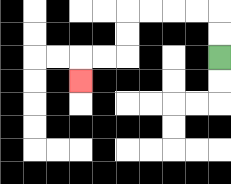{'start': '[9, 2]', 'end': '[3, 3]', 'path_directions': 'U,U,L,L,L,L,D,D,L,L,D', 'path_coordinates': '[[9, 2], [9, 1], [9, 0], [8, 0], [7, 0], [6, 0], [5, 0], [5, 1], [5, 2], [4, 2], [3, 2], [3, 3]]'}